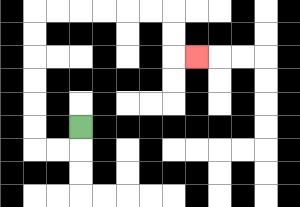{'start': '[3, 5]', 'end': '[8, 2]', 'path_directions': 'D,L,L,U,U,U,U,U,U,R,R,R,R,R,R,D,D,R', 'path_coordinates': '[[3, 5], [3, 6], [2, 6], [1, 6], [1, 5], [1, 4], [1, 3], [1, 2], [1, 1], [1, 0], [2, 0], [3, 0], [4, 0], [5, 0], [6, 0], [7, 0], [7, 1], [7, 2], [8, 2]]'}